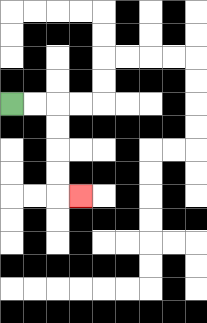{'start': '[0, 4]', 'end': '[3, 8]', 'path_directions': 'R,R,D,D,D,D,R', 'path_coordinates': '[[0, 4], [1, 4], [2, 4], [2, 5], [2, 6], [2, 7], [2, 8], [3, 8]]'}